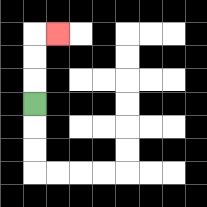{'start': '[1, 4]', 'end': '[2, 1]', 'path_directions': 'U,U,U,R', 'path_coordinates': '[[1, 4], [1, 3], [1, 2], [1, 1], [2, 1]]'}